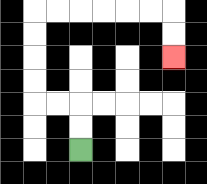{'start': '[3, 6]', 'end': '[7, 2]', 'path_directions': 'U,U,L,L,U,U,U,U,R,R,R,R,R,R,D,D', 'path_coordinates': '[[3, 6], [3, 5], [3, 4], [2, 4], [1, 4], [1, 3], [1, 2], [1, 1], [1, 0], [2, 0], [3, 0], [4, 0], [5, 0], [6, 0], [7, 0], [7, 1], [7, 2]]'}